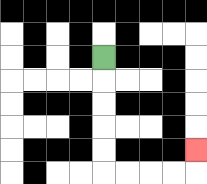{'start': '[4, 2]', 'end': '[8, 6]', 'path_directions': 'D,D,D,D,D,R,R,R,R,U', 'path_coordinates': '[[4, 2], [4, 3], [4, 4], [4, 5], [4, 6], [4, 7], [5, 7], [6, 7], [7, 7], [8, 7], [8, 6]]'}